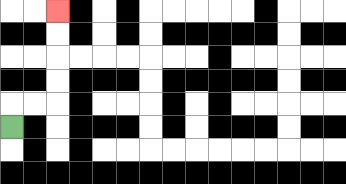{'start': '[0, 5]', 'end': '[2, 0]', 'path_directions': 'U,R,R,U,U,U,U', 'path_coordinates': '[[0, 5], [0, 4], [1, 4], [2, 4], [2, 3], [2, 2], [2, 1], [2, 0]]'}